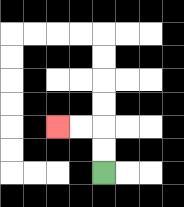{'start': '[4, 7]', 'end': '[2, 5]', 'path_directions': 'U,U,L,L', 'path_coordinates': '[[4, 7], [4, 6], [4, 5], [3, 5], [2, 5]]'}